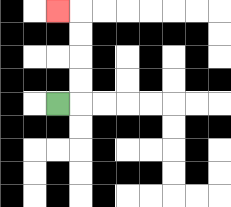{'start': '[2, 4]', 'end': '[2, 0]', 'path_directions': 'R,U,U,U,U,L', 'path_coordinates': '[[2, 4], [3, 4], [3, 3], [3, 2], [3, 1], [3, 0], [2, 0]]'}